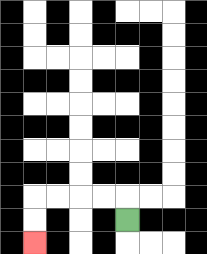{'start': '[5, 9]', 'end': '[1, 10]', 'path_directions': 'U,L,L,L,L,D,D', 'path_coordinates': '[[5, 9], [5, 8], [4, 8], [3, 8], [2, 8], [1, 8], [1, 9], [1, 10]]'}